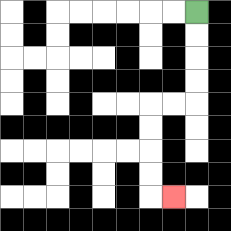{'start': '[8, 0]', 'end': '[7, 8]', 'path_directions': 'D,D,D,D,L,L,D,D,D,D,R', 'path_coordinates': '[[8, 0], [8, 1], [8, 2], [8, 3], [8, 4], [7, 4], [6, 4], [6, 5], [6, 6], [6, 7], [6, 8], [7, 8]]'}